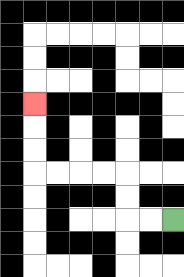{'start': '[7, 9]', 'end': '[1, 4]', 'path_directions': 'L,L,U,U,L,L,L,L,U,U,U', 'path_coordinates': '[[7, 9], [6, 9], [5, 9], [5, 8], [5, 7], [4, 7], [3, 7], [2, 7], [1, 7], [1, 6], [1, 5], [1, 4]]'}